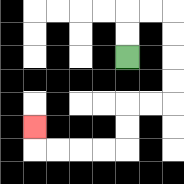{'start': '[5, 2]', 'end': '[1, 5]', 'path_directions': 'U,U,R,R,D,D,D,D,L,L,D,D,L,L,L,L,U', 'path_coordinates': '[[5, 2], [5, 1], [5, 0], [6, 0], [7, 0], [7, 1], [7, 2], [7, 3], [7, 4], [6, 4], [5, 4], [5, 5], [5, 6], [4, 6], [3, 6], [2, 6], [1, 6], [1, 5]]'}